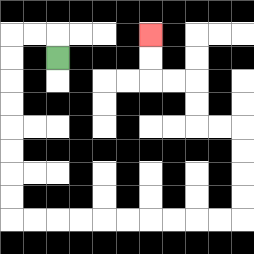{'start': '[2, 2]', 'end': '[6, 1]', 'path_directions': 'U,L,L,D,D,D,D,D,D,D,D,R,R,R,R,R,R,R,R,R,R,U,U,U,U,L,L,U,U,L,L,U,U', 'path_coordinates': '[[2, 2], [2, 1], [1, 1], [0, 1], [0, 2], [0, 3], [0, 4], [0, 5], [0, 6], [0, 7], [0, 8], [0, 9], [1, 9], [2, 9], [3, 9], [4, 9], [5, 9], [6, 9], [7, 9], [8, 9], [9, 9], [10, 9], [10, 8], [10, 7], [10, 6], [10, 5], [9, 5], [8, 5], [8, 4], [8, 3], [7, 3], [6, 3], [6, 2], [6, 1]]'}